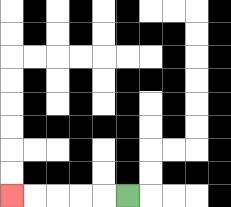{'start': '[5, 8]', 'end': '[0, 8]', 'path_directions': 'L,L,L,L,L', 'path_coordinates': '[[5, 8], [4, 8], [3, 8], [2, 8], [1, 8], [0, 8]]'}